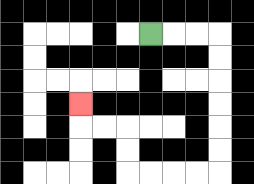{'start': '[6, 1]', 'end': '[3, 4]', 'path_directions': 'R,R,R,D,D,D,D,D,D,L,L,L,L,U,U,L,L,U', 'path_coordinates': '[[6, 1], [7, 1], [8, 1], [9, 1], [9, 2], [9, 3], [9, 4], [9, 5], [9, 6], [9, 7], [8, 7], [7, 7], [6, 7], [5, 7], [5, 6], [5, 5], [4, 5], [3, 5], [3, 4]]'}